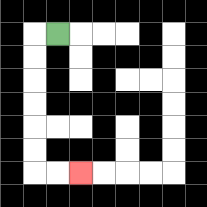{'start': '[2, 1]', 'end': '[3, 7]', 'path_directions': 'L,D,D,D,D,D,D,R,R', 'path_coordinates': '[[2, 1], [1, 1], [1, 2], [1, 3], [1, 4], [1, 5], [1, 6], [1, 7], [2, 7], [3, 7]]'}